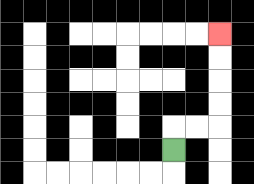{'start': '[7, 6]', 'end': '[9, 1]', 'path_directions': 'U,R,R,U,U,U,U', 'path_coordinates': '[[7, 6], [7, 5], [8, 5], [9, 5], [9, 4], [9, 3], [9, 2], [9, 1]]'}